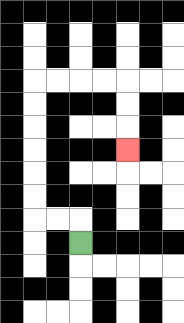{'start': '[3, 10]', 'end': '[5, 6]', 'path_directions': 'U,L,L,U,U,U,U,U,U,R,R,R,R,D,D,D', 'path_coordinates': '[[3, 10], [3, 9], [2, 9], [1, 9], [1, 8], [1, 7], [1, 6], [1, 5], [1, 4], [1, 3], [2, 3], [3, 3], [4, 3], [5, 3], [5, 4], [5, 5], [5, 6]]'}